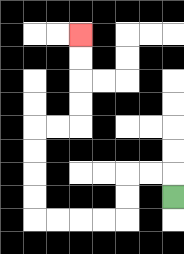{'start': '[7, 8]', 'end': '[3, 1]', 'path_directions': 'U,L,L,D,D,L,L,L,L,U,U,U,U,R,R,U,U,U,U', 'path_coordinates': '[[7, 8], [7, 7], [6, 7], [5, 7], [5, 8], [5, 9], [4, 9], [3, 9], [2, 9], [1, 9], [1, 8], [1, 7], [1, 6], [1, 5], [2, 5], [3, 5], [3, 4], [3, 3], [3, 2], [3, 1]]'}